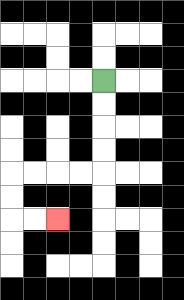{'start': '[4, 3]', 'end': '[2, 9]', 'path_directions': 'D,D,D,D,L,L,L,L,D,D,R,R', 'path_coordinates': '[[4, 3], [4, 4], [4, 5], [4, 6], [4, 7], [3, 7], [2, 7], [1, 7], [0, 7], [0, 8], [0, 9], [1, 9], [2, 9]]'}